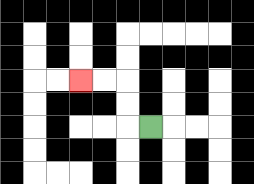{'start': '[6, 5]', 'end': '[3, 3]', 'path_directions': 'L,U,U,L,L', 'path_coordinates': '[[6, 5], [5, 5], [5, 4], [5, 3], [4, 3], [3, 3]]'}